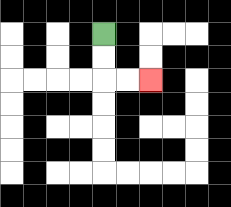{'start': '[4, 1]', 'end': '[6, 3]', 'path_directions': 'D,D,R,R', 'path_coordinates': '[[4, 1], [4, 2], [4, 3], [5, 3], [6, 3]]'}